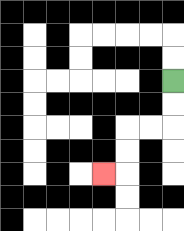{'start': '[7, 3]', 'end': '[4, 7]', 'path_directions': 'D,D,L,L,D,D,L', 'path_coordinates': '[[7, 3], [7, 4], [7, 5], [6, 5], [5, 5], [5, 6], [5, 7], [4, 7]]'}